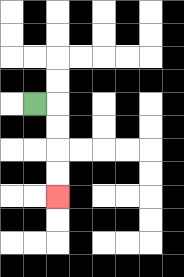{'start': '[1, 4]', 'end': '[2, 8]', 'path_directions': 'R,D,D,D,D', 'path_coordinates': '[[1, 4], [2, 4], [2, 5], [2, 6], [2, 7], [2, 8]]'}